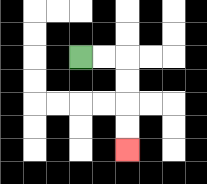{'start': '[3, 2]', 'end': '[5, 6]', 'path_directions': 'R,R,D,D,D,D', 'path_coordinates': '[[3, 2], [4, 2], [5, 2], [5, 3], [5, 4], [5, 5], [5, 6]]'}